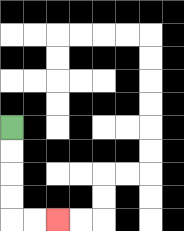{'start': '[0, 5]', 'end': '[2, 9]', 'path_directions': 'D,D,D,D,R,R', 'path_coordinates': '[[0, 5], [0, 6], [0, 7], [0, 8], [0, 9], [1, 9], [2, 9]]'}